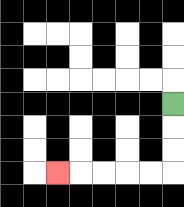{'start': '[7, 4]', 'end': '[2, 7]', 'path_directions': 'D,D,D,L,L,L,L,L', 'path_coordinates': '[[7, 4], [7, 5], [7, 6], [7, 7], [6, 7], [5, 7], [4, 7], [3, 7], [2, 7]]'}